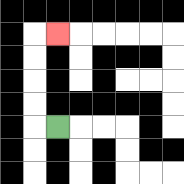{'start': '[2, 5]', 'end': '[2, 1]', 'path_directions': 'L,U,U,U,U,R', 'path_coordinates': '[[2, 5], [1, 5], [1, 4], [1, 3], [1, 2], [1, 1], [2, 1]]'}